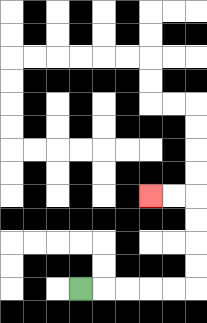{'start': '[3, 12]', 'end': '[6, 8]', 'path_directions': 'R,R,R,R,R,U,U,U,U,L,L', 'path_coordinates': '[[3, 12], [4, 12], [5, 12], [6, 12], [7, 12], [8, 12], [8, 11], [8, 10], [8, 9], [8, 8], [7, 8], [6, 8]]'}